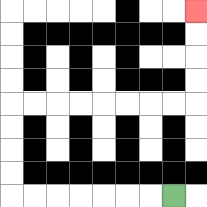{'start': '[7, 8]', 'end': '[8, 0]', 'path_directions': 'L,L,L,L,L,L,L,U,U,U,U,R,R,R,R,R,R,R,R,U,U,U,U', 'path_coordinates': '[[7, 8], [6, 8], [5, 8], [4, 8], [3, 8], [2, 8], [1, 8], [0, 8], [0, 7], [0, 6], [0, 5], [0, 4], [1, 4], [2, 4], [3, 4], [4, 4], [5, 4], [6, 4], [7, 4], [8, 4], [8, 3], [8, 2], [8, 1], [8, 0]]'}